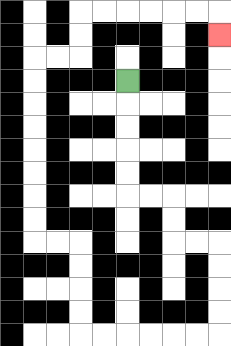{'start': '[5, 3]', 'end': '[9, 1]', 'path_directions': 'D,D,D,D,D,R,R,D,D,R,R,D,D,D,D,L,L,L,L,L,L,U,U,U,U,L,L,U,U,U,U,U,U,U,U,R,R,U,U,R,R,R,R,R,R,D', 'path_coordinates': '[[5, 3], [5, 4], [5, 5], [5, 6], [5, 7], [5, 8], [6, 8], [7, 8], [7, 9], [7, 10], [8, 10], [9, 10], [9, 11], [9, 12], [9, 13], [9, 14], [8, 14], [7, 14], [6, 14], [5, 14], [4, 14], [3, 14], [3, 13], [3, 12], [3, 11], [3, 10], [2, 10], [1, 10], [1, 9], [1, 8], [1, 7], [1, 6], [1, 5], [1, 4], [1, 3], [1, 2], [2, 2], [3, 2], [3, 1], [3, 0], [4, 0], [5, 0], [6, 0], [7, 0], [8, 0], [9, 0], [9, 1]]'}